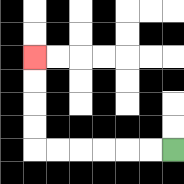{'start': '[7, 6]', 'end': '[1, 2]', 'path_directions': 'L,L,L,L,L,L,U,U,U,U', 'path_coordinates': '[[7, 6], [6, 6], [5, 6], [4, 6], [3, 6], [2, 6], [1, 6], [1, 5], [1, 4], [1, 3], [1, 2]]'}